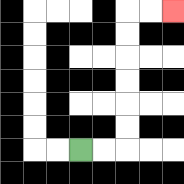{'start': '[3, 6]', 'end': '[7, 0]', 'path_directions': 'R,R,U,U,U,U,U,U,R,R', 'path_coordinates': '[[3, 6], [4, 6], [5, 6], [5, 5], [5, 4], [5, 3], [5, 2], [5, 1], [5, 0], [6, 0], [7, 0]]'}